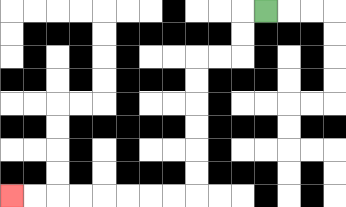{'start': '[11, 0]', 'end': '[0, 8]', 'path_directions': 'L,D,D,L,L,D,D,D,D,D,D,L,L,L,L,L,L,L,L', 'path_coordinates': '[[11, 0], [10, 0], [10, 1], [10, 2], [9, 2], [8, 2], [8, 3], [8, 4], [8, 5], [8, 6], [8, 7], [8, 8], [7, 8], [6, 8], [5, 8], [4, 8], [3, 8], [2, 8], [1, 8], [0, 8]]'}